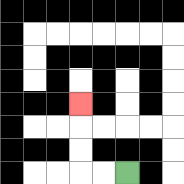{'start': '[5, 7]', 'end': '[3, 4]', 'path_directions': 'L,L,U,U,U', 'path_coordinates': '[[5, 7], [4, 7], [3, 7], [3, 6], [3, 5], [3, 4]]'}